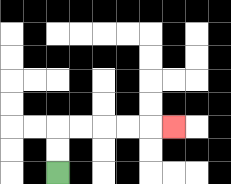{'start': '[2, 7]', 'end': '[7, 5]', 'path_directions': 'U,U,R,R,R,R,R', 'path_coordinates': '[[2, 7], [2, 6], [2, 5], [3, 5], [4, 5], [5, 5], [6, 5], [7, 5]]'}